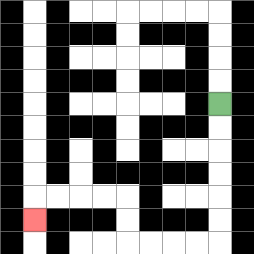{'start': '[9, 4]', 'end': '[1, 9]', 'path_directions': 'D,D,D,D,D,D,L,L,L,L,U,U,L,L,L,L,D', 'path_coordinates': '[[9, 4], [9, 5], [9, 6], [9, 7], [9, 8], [9, 9], [9, 10], [8, 10], [7, 10], [6, 10], [5, 10], [5, 9], [5, 8], [4, 8], [3, 8], [2, 8], [1, 8], [1, 9]]'}